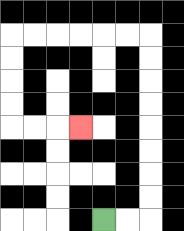{'start': '[4, 9]', 'end': '[3, 5]', 'path_directions': 'R,R,U,U,U,U,U,U,U,U,L,L,L,L,L,L,D,D,D,D,R,R,R', 'path_coordinates': '[[4, 9], [5, 9], [6, 9], [6, 8], [6, 7], [6, 6], [6, 5], [6, 4], [6, 3], [6, 2], [6, 1], [5, 1], [4, 1], [3, 1], [2, 1], [1, 1], [0, 1], [0, 2], [0, 3], [0, 4], [0, 5], [1, 5], [2, 5], [3, 5]]'}